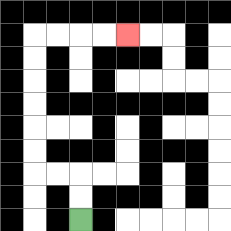{'start': '[3, 9]', 'end': '[5, 1]', 'path_directions': 'U,U,L,L,U,U,U,U,U,U,R,R,R,R', 'path_coordinates': '[[3, 9], [3, 8], [3, 7], [2, 7], [1, 7], [1, 6], [1, 5], [1, 4], [1, 3], [1, 2], [1, 1], [2, 1], [3, 1], [4, 1], [5, 1]]'}